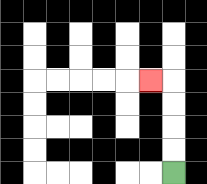{'start': '[7, 7]', 'end': '[6, 3]', 'path_directions': 'U,U,U,U,L', 'path_coordinates': '[[7, 7], [7, 6], [7, 5], [7, 4], [7, 3], [6, 3]]'}